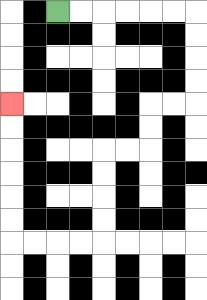{'start': '[2, 0]', 'end': '[0, 4]', 'path_directions': 'R,R,R,R,R,R,D,D,D,D,L,L,D,D,L,L,D,D,D,D,L,L,L,L,U,U,U,U,U,U', 'path_coordinates': '[[2, 0], [3, 0], [4, 0], [5, 0], [6, 0], [7, 0], [8, 0], [8, 1], [8, 2], [8, 3], [8, 4], [7, 4], [6, 4], [6, 5], [6, 6], [5, 6], [4, 6], [4, 7], [4, 8], [4, 9], [4, 10], [3, 10], [2, 10], [1, 10], [0, 10], [0, 9], [0, 8], [0, 7], [0, 6], [0, 5], [0, 4]]'}